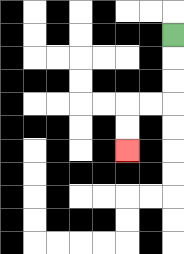{'start': '[7, 1]', 'end': '[5, 6]', 'path_directions': 'D,D,D,L,L,D,D', 'path_coordinates': '[[7, 1], [7, 2], [7, 3], [7, 4], [6, 4], [5, 4], [5, 5], [5, 6]]'}